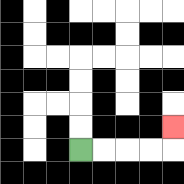{'start': '[3, 6]', 'end': '[7, 5]', 'path_directions': 'R,R,R,R,U', 'path_coordinates': '[[3, 6], [4, 6], [5, 6], [6, 6], [7, 6], [7, 5]]'}